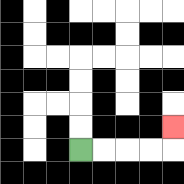{'start': '[3, 6]', 'end': '[7, 5]', 'path_directions': 'R,R,R,R,U', 'path_coordinates': '[[3, 6], [4, 6], [5, 6], [6, 6], [7, 6], [7, 5]]'}